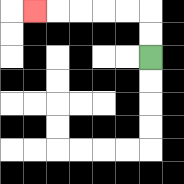{'start': '[6, 2]', 'end': '[1, 0]', 'path_directions': 'U,U,L,L,L,L,L', 'path_coordinates': '[[6, 2], [6, 1], [6, 0], [5, 0], [4, 0], [3, 0], [2, 0], [1, 0]]'}